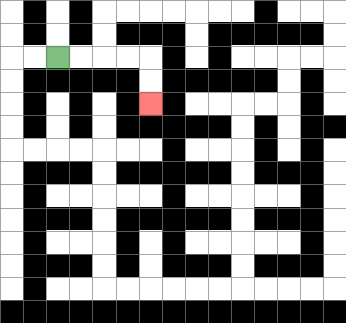{'start': '[2, 2]', 'end': '[6, 4]', 'path_directions': 'R,R,R,R,D,D', 'path_coordinates': '[[2, 2], [3, 2], [4, 2], [5, 2], [6, 2], [6, 3], [6, 4]]'}